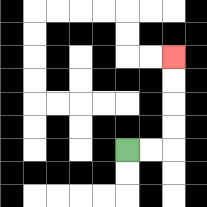{'start': '[5, 6]', 'end': '[7, 2]', 'path_directions': 'R,R,U,U,U,U', 'path_coordinates': '[[5, 6], [6, 6], [7, 6], [7, 5], [7, 4], [7, 3], [7, 2]]'}